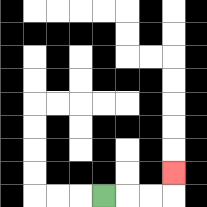{'start': '[4, 8]', 'end': '[7, 7]', 'path_directions': 'R,R,R,U', 'path_coordinates': '[[4, 8], [5, 8], [6, 8], [7, 8], [7, 7]]'}